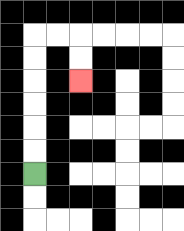{'start': '[1, 7]', 'end': '[3, 3]', 'path_directions': 'U,U,U,U,U,U,R,R,D,D', 'path_coordinates': '[[1, 7], [1, 6], [1, 5], [1, 4], [1, 3], [1, 2], [1, 1], [2, 1], [3, 1], [3, 2], [3, 3]]'}